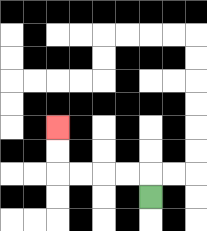{'start': '[6, 8]', 'end': '[2, 5]', 'path_directions': 'U,L,L,L,L,U,U', 'path_coordinates': '[[6, 8], [6, 7], [5, 7], [4, 7], [3, 7], [2, 7], [2, 6], [2, 5]]'}